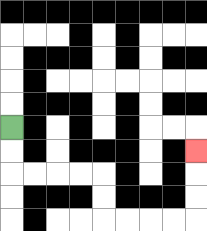{'start': '[0, 5]', 'end': '[8, 6]', 'path_directions': 'D,D,R,R,R,R,D,D,R,R,R,R,U,U,U', 'path_coordinates': '[[0, 5], [0, 6], [0, 7], [1, 7], [2, 7], [3, 7], [4, 7], [4, 8], [4, 9], [5, 9], [6, 9], [7, 9], [8, 9], [8, 8], [8, 7], [8, 6]]'}